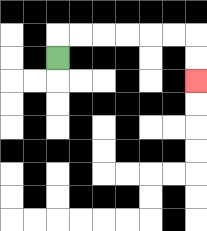{'start': '[2, 2]', 'end': '[8, 3]', 'path_directions': 'U,R,R,R,R,R,R,D,D', 'path_coordinates': '[[2, 2], [2, 1], [3, 1], [4, 1], [5, 1], [6, 1], [7, 1], [8, 1], [8, 2], [8, 3]]'}